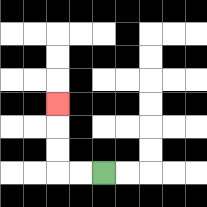{'start': '[4, 7]', 'end': '[2, 4]', 'path_directions': 'L,L,U,U,U', 'path_coordinates': '[[4, 7], [3, 7], [2, 7], [2, 6], [2, 5], [2, 4]]'}